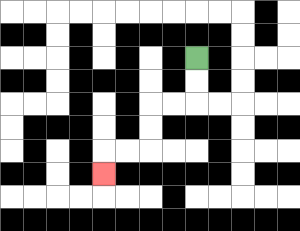{'start': '[8, 2]', 'end': '[4, 7]', 'path_directions': 'D,D,L,L,D,D,L,L,D', 'path_coordinates': '[[8, 2], [8, 3], [8, 4], [7, 4], [6, 4], [6, 5], [6, 6], [5, 6], [4, 6], [4, 7]]'}